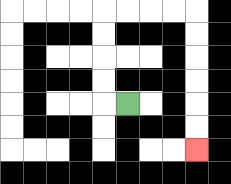{'start': '[5, 4]', 'end': '[8, 6]', 'path_directions': 'L,U,U,U,U,R,R,R,R,D,D,D,D,D,D', 'path_coordinates': '[[5, 4], [4, 4], [4, 3], [4, 2], [4, 1], [4, 0], [5, 0], [6, 0], [7, 0], [8, 0], [8, 1], [8, 2], [8, 3], [8, 4], [8, 5], [8, 6]]'}